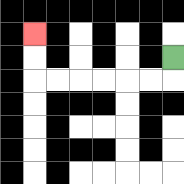{'start': '[7, 2]', 'end': '[1, 1]', 'path_directions': 'D,L,L,L,L,L,L,U,U', 'path_coordinates': '[[7, 2], [7, 3], [6, 3], [5, 3], [4, 3], [3, 3], [2, 3], [1, 3], [1, 2], [1, 1]]'}